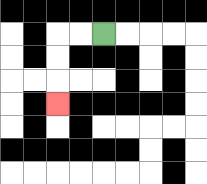{'start': '[4, 1]', 'end': '[2, 4]', 'path_directions': 'L,L,D,D,D', 'path_coordinates': '[[4, 1], [3, 1], [2, 1], [2, 2], [2, 3], [2, 4]]'}